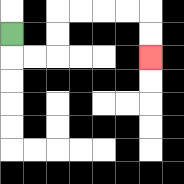{'start': '[0, 1]', 'end': '[6, 2]', 'path_directions': 'D,R,R,U,U,R,R,R,R,D,D', 'path_coordinates': '[[0, 1], [0, 2], [1, 2], [2, 2], [2, 1], [2, 0], [3, 0], [4, 0], [5, 0], [6, 0], [6, 1], [6, 2]]'}